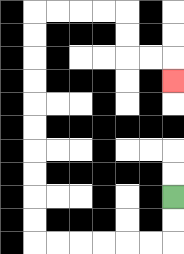{'start': '[7, 8]', 'end': '[7, 3]', 'path_directions': 'D,D,L,L,L,L,L,L,U,U,U,U,U,U,U,U,U,U,R,R,R,R,D,D,R,R,D', 'path_coordinates': '[[7, 8], [7, 9], [7, 10], [6, 10], [5, 10], [4, 10], [3, 10], [2, 10], [1, 10], [1, 9], [1, 8], [1, 7], [1, 6], [1, 5], [1, 4], [1, 3], [1, 2], [1, 1], [1, 0], [2, 0], [3, 0], [4, 0], [5, 0], [5, 1], [5, 2], [6, 2], [7, 2], [7, 3]]'}